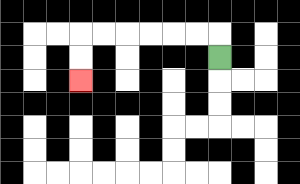{'start': '[9, 2]', 'end': '[3, 3]', 'path_directions': 'U,L,L,L,L,L,L,D,D', 'path_coordinates': '[[9, 2], [9, 1], [8, 1], [7, 1], [6, 1], [5, 1], [4, 1], [3, 1], [3, 2], [3, 3]]'}